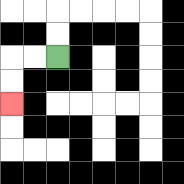{'start': '[2, 2]', 'end': '[0, 4]', 'path_directions': 'L,L,D,D', 'path_coordinates': '[[2, 2], [1, 2], [0, 2], [0, 3], [0, 4]]'}